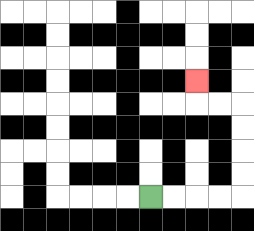{'start': '[6, 8]', 'end': '[8, 3]', 'path_directions': 'R,R,R,R,U,U,U,U,L,L,U', 'path_coordinates': '[[6, 8], [7, 8], [8, 8], [9, 8], [10, 8], [10, 7], [10, 6], [10, 5], [10, 4], [9, 4], [8, 4], [8, 3]]'}